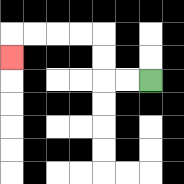{'start': '[6, 3]', 'end': '[0, 2]', 'path_directions': 'L,L,U,U,L,L,L,L,D', 'path_coordinates': '[[6, 3], [5, 3], [4, 3], [4, 2], [4, 1], [3, 1], [2, 1], [1, 1], [0, 1], [0, 2]]'}